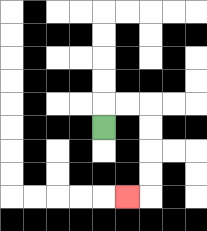{'start': '[4, 5]', 'end': '[5, 8]', 'path_directions': 'U,R,R,D,D,D,D,L', 'path_coordinates': '[[4, 5], [4, 4], [5, 4], [6, 4], [6, 5], [6, 6], [6, 7], [6, 8], [5, 8]]'}